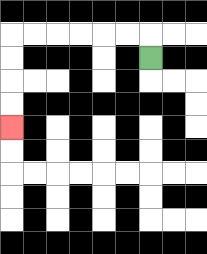{'start': '[6, 2]', 'end': '[0, 5]', 'path_directions': 'U,L,L,L,L,L,L,D,D,D,D', 'path_coordinates': '[[6, 2], [6, 1], [5, 1], [4, 1], [3, 1], [2, 1], [1, 1], [0, 1], [0, 2], [0, 3], [0, 4], [0, 5]]'}